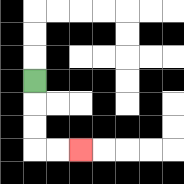{'start': '[1, 3]', 'end': '[3, 6]', 'path_directions': 'D,D,D,R,R', 'path_coordinates': '[[1, 3], [1, 4], [1, 5], [1, 6], [2, 6], [3, 6]]'}